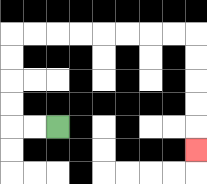{'start': '[2, 5]', 'end': '[8, 6]', 'path_directions': 'L,L,U,U,U,U,R,R,R,R,R,R,R,R,D,D,D,D,D', 'path_coordinates': '[[2, 5], [1, 5], [0, 5], [0, 4], [0, 3], [0, 2], [0, 1], [1, 1], [2, 1], [3, 1], [4, 1], [5, 1], [6, 1], [7, 1], [8, 1], [8, 2], [8, 3], [8, 4], [8, 5], [8, 6]]'}